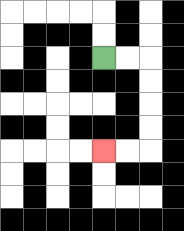{'start': '[4, 2]', 'end': '[4, 6]', 'path_directions': 'R,R,D,D,D,D,L,L', 'path_coordinates': '[[4, 2], [5, 2], [6, 2], [6, 3], [6, 4], [6, 5], [6, 6], [5, 6], [4, 6]]'}